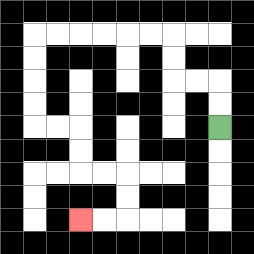{'start': '[9, 5]', 'end': '[3, 9]', 'path_directions': 'U,U,L,L,U,U,L,L,L,L,L,L,D,D,D,D,R,R,D,D,R,R,D,D,L,L', 'path_coordinates': '[[9, 5], [9, 4], [9, 3], [8, 3], [7, 3], [7, 2], [7, 1], [6, 1], [5, 1], [4, 1], [3, 1], [2, 1], [1, 1], [1, 2], [1, 3], [1, 4], [1, 5], [2, 5], [3, 5], [3, 6], [3, 7], [4, 7], [5, 7], [5, 8], [5, 9], [4, 9], [3, 9]]'}